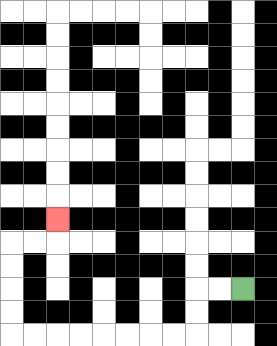{'start': '[10, 12]', 'end': '[2, 9]', 'path_directions': 'L,L,D,D,L,L,L,L,L,L,L,L,U,U,U,U,R,R,U', 'path_coordinates': '[[10, 12], [9, 12], [8, 12], [8, 13], [8, 14], [7, 14], [6, 14], [5, 14], [4, 14], [3, 14], [2, 14], [1, 14], [0, 14], [0, 13], [0, 12], [0, 11], [0, 10], [1, 10], [2, 10], [2, 9]]'}